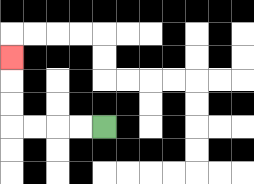{'start': '[4, 5]', 'end': '[0, 2]', 'path_directions': 'L,L,L,L,U,U,U', 'path_coordinates': '[[4, 5], [3, 5], [2, 5], [1, 5], [0, 5], [0, 4], [0, 3], [0, 2]]'}